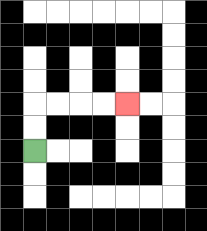{'start': '[1, 6]', 'end': '[5, 4]', 'path_directions': 'U,U,R,R,R,R', 'path_coordinates': '[[1, 6], [1, 5], [1, 4], [2, 4], [3, 4], [4, 4], [5, 4]]'}